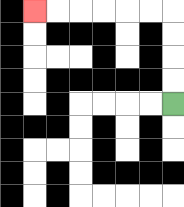{'start': '[7, 4]', 'end': '[1, 0]', 'path_directions': 'U,U,U,U,L,L,L,L,L,L', 'path_coordinates': '[[7, 4], [7, 3], [7, 2], [7, 1], [7, 0], [6, 0], [5, 0], [4, 0], [3, 0], [2, 0], [1, 0]]'}